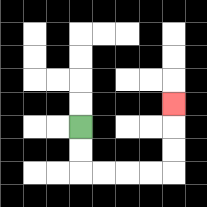{'start': '[3, 5]', 'end': '[7, 4]', 'path_directions': 'D,D,R,R,R,R,U,U,U', 'path_coordinates': '[[3, 5], [3, 6], [3, 7], [4, 7], [5, 7], [6, 7], [7, 7], [7, 6], [7, 5], [7, 4]]'}